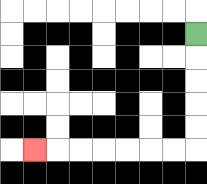{'start': '[8, 1]', 'end': '[1, 6]', 'path_directions': 'D,D,D,D,D,L,L,L,L,L,L,L', 'path_coordinates': '[[8, 1], [8, 2], [8, 3], [8, 4], [8, 5], [8, 6], [7, 6], [6, 6], [5, 6], [4, 6], [3, 6], [2, 6], [1, 6]]'}